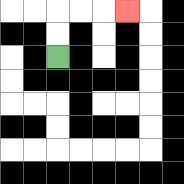{'start': '[2, 2]', 'end': '[5, 0]', 'path_directions': 'U,U,R,R,R', 'path_coordinates': '[[2, 2], [2, 1], [2, 0], [3, 0], [4, 0], [5, 0]]'}